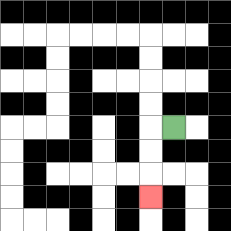{'start': '[7, 5]', 'end': '[6, 8]', 'path_directions': 'L,D,D,D', 'path_coordinates': '[[7, 5], [6, 5], [6, 6], [6, 7], [6, 8]]'}